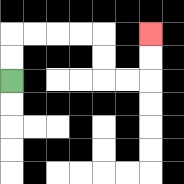{'start': '[0, 3]', 'end': '[6, 1]', 'path_directions': 'U,U,R,R,R,R,D,D,R,R,U,U', 'path_coordinates': '[[0, 3], [0, 2], [0, 1], [1, 1], [2, 1], [3, 1], [4, 1], [4, 2], [4, 3], [5, 3], [6, 3], [6, 2], [6, 1]]'}